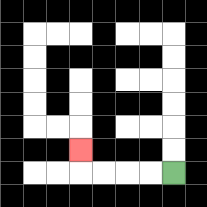{'start': '[7, 7]', 'end': '[3, 6]', 'path_directions': 'L,L,L,L,U', 'path_coordinates': '[[7, 7], [6, 7], [5, 7], [4, 7], [3, 7], [3, 6]]'}